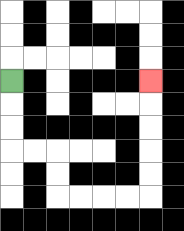{'start': '[0, 3]', 'end': '[6, 3]', 'path_directions': 'D,D,D,R,R,D,D,R,R,R,R,U,U,U,U,U', 'path_coordinates': '[[0, 3], [0, 4], [0, 5], [0, 6], [1, 6], [2, 6], [2, 7], [2, 8], [3, 8], [4, 8], [5, 8], [6, 8], [6, 7], [6, 6], [6, 5], [6, 4], [6, 3]]'}